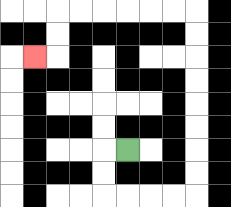{'start': '[5, 6]', 'end': '[1, 2]', 'path_directions': 'L,D,D,R,R,R,R,U,U,U,U,U,U,U,U,L,L,L,L,L,L,D,D,L', 'path_coordinates': '[[5, 6], [4, 6], [4, 7], [4, 8], [5, 8], [6, 8], [7, 8], [8, 8], [8, 7], [8, 6], [8, 5], [8, 4], [8, 3], [8, 2], [8, 1], [8, 0], [7, 0], [6, 0], [5, 0], [4, 0], [3, 0], [2, 0], [2, 1], [2, 2], [1, 2]]'}